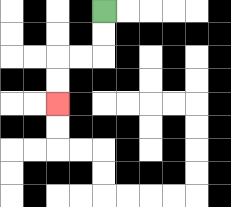{'start': '[4, 0]', 'end': '[2, 4]', 'path_directions': 'D,D,L,L,D,D', 'path_coordinates': '[[4, 0], [4, 1], [4, 2], [3, 2], [2, 2], [2, 3], [2, 4]]'}